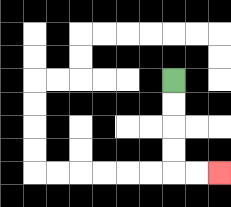{'start': '[7, 3]', 'end': '[9, 7]', 'path_directions': 'D,D,D,D,R,R', 'path_coordinates': '[[7, 3], [7, 4], [7, 5], [7, 6], [7, 7], [8, 7], [9, 7]]'}